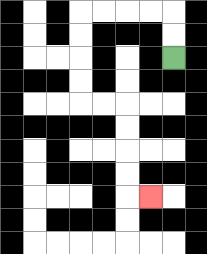{'start': '[7, 2]', 'end': '[6, 8]', 'path_directions': 'U,U,L,L,L,L,D,D,D,D,R,R,D,D,D,D,R', 'path_coordinates': '[[7, 2], [7, 1], [7, 0], [6, 0], [5, 0], [4, 0], [3, 0], [3, 1], [3, 2], [3, 3], [3, 4], [4, 4], [5, 4], [5, 5], [5, 6], [5, 7], [5, 8], [6, 8]]'}